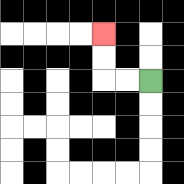{'start': '[6, 3]', 'end': '[4, 1]', 'path_directions': 'L,L,U,U', 'path_coordinates': '[[6, 3], [5, 3], [4, 3], [4, 2], [4, 1]]'}